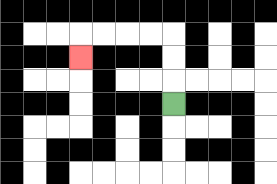{'start': '[7, 4]', 'end': '[3, 2]', 'path_directions': 'U,U,U,L,L,L,L,D', 'path_coordinates': '[[7, 4], [7, 3], [7, 2], [7, 1], [6, 1], [5, 1], [4, 1], [3, 1], [3, 2]]'}